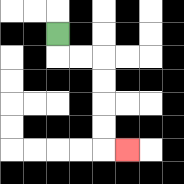{'start': '[2, 1]', 'end': '[5, 6]', 'path_directions': 'D,R,R,D,D,D,D,R', 'path_coordinates': '[[2, 1], [2, 2], [3, 2], [4, 2], [4, 3], [4, 4], [4, 5], [4, 6], [5, 6]]'}